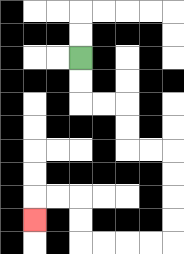{'start': '[3, 2]', 'end': '[1, 9]', 'path_directions': 'D,D,R,R,D,D,R,R,D,D,D,D,L,L,L,L,U,U,L,L,D', 'path_coordinates': '[[3, 2], [3, 3], [3, 4], [4, 4], [5, 4], [5, 5], [5, 6], [6, 6], [7, 6], [7, 7], [7, 8], [7, 9], [7, 10], [6, 10], [5, 10], [4, 10], [3, 10], [3, 9], [3, 8], [2, 8], [1, 8], [1, 9]]'}